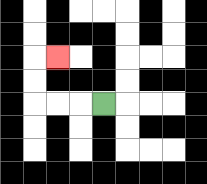{'start': '[4, 4]', 'end': '[2, 2]', 'path_directions': 'L,L,L,U,U,R', 'path_coordinates': '[[4, 4], [3, 4], [2, 4], [1, 4], [1, 3], [1, 2], [2, 2]]'}